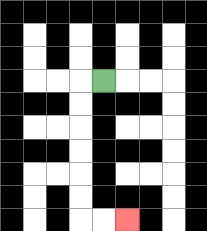{'start': '[4, 3]', 'end': '[5, 9]', 'path_directions': 'L,D,D,D,D,D,D,R,R', 'path_coordinates': '[[4, 3], [3, 3], [3, 4], [3, 5], [3, 6], [3, 7], [3, 8], [3, 9], [4, 9], [5, 9]]'}